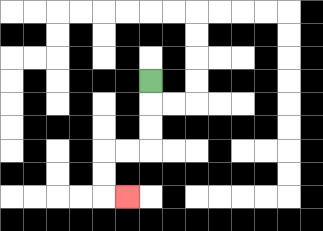{'start': '[6, 3]', 'end': '[5, 8]', 'path_directions': 'D,D,D,L,L,D,D,R', 'path_coordinates': '[[6, 3], [6, 4], [6, 5], [6, 6], [5, 6], [4, 6], [4, 7], [4, 8], [5, 8]]'}